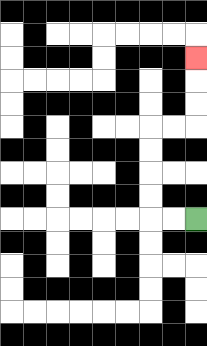{'start': '[8, 9]', 'end': '[8, 2]', 'path_directions': 'L,L,U,U,U,U,R,R,U,U,U', 'path_coordinates': '[[8, 9], [7, 9], [6, 9], [6, 8], [6, 7], [6, 6], [6, 5], [7, 5], [8, 5], [8, 4], [8, 3], [8, 2]]'}